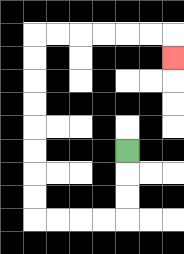{'start': '[5, 6]', 'end': '[7, 2]', 'path_directions': 'D,D,D,L,L,L,L,U,U,U,U,U,U,U,U,R,R,R,R,R,R,D', 'path_coordinates': '[[5, 6], [5, 7], [5, 8], [5, 9], [4, 9], [3, 9], [2, 9], [1, 9], [1, 8], [1, 7], [1, 6], [1, 5], [1, 4], [1, 3], [1, 2], [1, 1], [2, 1], [3, 1], [4, 1], [5, 1], [6, 1], [7, 1], [7, 2]]'}